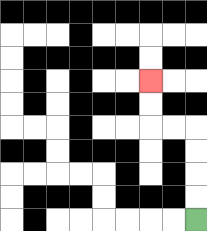{'start': '[8, 9]', 'end': '[6, 3]', 'path_directions': 'U,U,U,U,L,L,U,U', 'path_coordinates': '[[8, 9], [8, 8], [8, 7], [8, 6], [8, 5], [7, 5], [6, 5], [6, 4], [6, 3]]'}